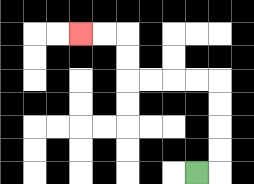{'start': '[8, 7]', 'end': '[3, 1]', 'path_directions': 'R,U,U,U,U,L,L,L,L,U,U,L,L', 'path_coordinates': '[[8, 7], [9, 7], [9, 6], [9, 5], [9, 4], [9, 3], [8, 3], [7, 3], [6, 3], [5, 3], [5, 2], [5, 1], [4, 1], [3, 1]]'}